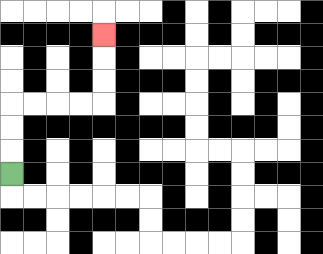{'start': '[0, 7]', 'end': '[4, 1]', 'path_directions': 'U,U,U,R,R,R,R,U,U,U', 'path_coordinates': '[[0, 7], [0, 6], [0, 5], [0, 4], [1, 4], [2, 4], [3, 4], [4, 4], [4, 3], [4, 2], [4, 1]]'}